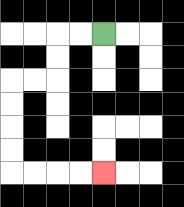{'start': '[4, 1]', 'end': '[4, 7]', 'path_directions': 'L,L,D,D,L,L,D,D,D,D,R,R,R,R', 'path_coordinates': '[[4, 1], [3, 1], [2, 1], [2, 2], [2, 3], [1, 3], [0, 3], [0, 4], [0, 5], [0, 6], [0, 7], [1, 7], [2, 7], [3, 7], [4, 7]]'}